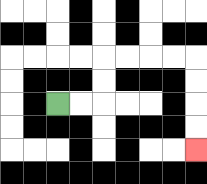{'start': '[2, 4]', 'end': '[8, 6]', 'path_directions': 'R,R,U,U,R,R,R,R,D,D,D,D', 'path_coordinates': '[[2, 4], [3, 4], [4, 4], [4, 3], [4, 2], [5, 2], [6, 2], [7, 2], [8, 2], [8, 3], [8, 4], [8, 5], [8, 6]]'}